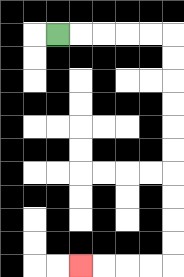{'start': '[2, 1]', 'end': '[3, 11]', 'path_directions': 'R,R,R,R,R,D,D,D,D,D,D,D,D,D,D,L,L,L,L', 'path_coordinates': '[[2, 1], [3, 1], [4, 1], [5, 1], [6, 1], [7, 1], [7, 2], [7, 3], [7, 4], [7, 5], [7, 6], [7, 7], [7, 8], [7, 9], [7, 10], [7, 11], [6, 11], [5, 11], [4, 11], [3, 11]]'}